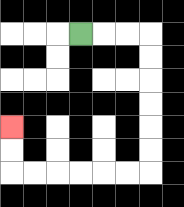{'start': '[3, 1]', 'end': '[0, 5]', 'path_directions': 'R,R,R,D,D,D,D,D,D,L,L,L,L,L,L,U,U', 'path_coordinates': '[[3, 1], [4, 1], [5, 1], [6, 1], [6, 2], [6, 3], [6, 4], [6, 5], [6, 6], [6, 7], [5, 7], [4, 7], [3, 7], [2, 7], [1, 7], [0, 7], [0, 6], [0, 5]]'}